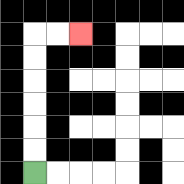{'start': '[1, 7]', 'end': '[3, 1]', 'path_directions': 'U,U,U,U,U,U,R,R', 'path_coordinates': '[[1, 7], [1, 6], [1, 5], [1, 4], [1, 3], [1, 2], [1, 1], [2, 1], [3, 1]]'}